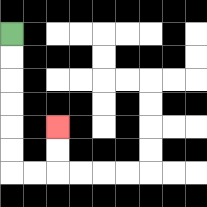{'start': '[0, 1]', 'end': '[2, 5]', 'path_directions': 'D,D,D,D,D,D,R,R,U,U', 'path_coordinates': '[[0, 1], [0, 2], [0, 3], [0, 4], [0, 5], [0, 6], [0, 7], [1, 7], [2, 7], [2, 6], [2, 5]]'}